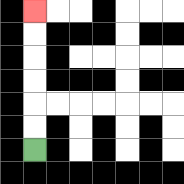{'start': '[1, 6]', 'end': '[1, 0]', 'path_directions': 'U,U,U,U,U,U', 'path_coordinates': '[[1, 6], [1, 5], [1, 4], [1, 3], [1, 2], [1, 1], [1, 0]]'}